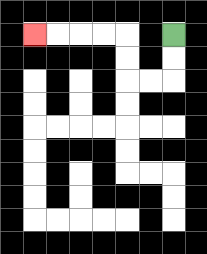{'start': '[7, 1]', 'end': '[1, 1]', 'path_directions': 'D,D,L,L,U,U,L,L,L,L', 'path_coordinates': '[[7, 1], [7, 2], [7, 3], [6, 3], [5, 3], [5, 2], [5, 1], [4, 1], [3, 1], [2, 1], [1, 1]]'}